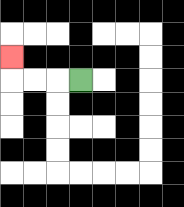{'start': '[3, 3]', 'end': '[0, 2]', 'path_directions': 'L,L,L,U', 'path_coordinates': '[[3, 3], [2, 3], [1, 3], [0, 3], [0, 2]]'}